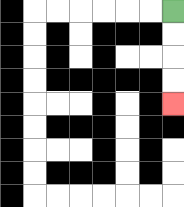{'start': '[7, 0]', 'end': '[7, 4]', 'path_directions': 'D,D,D,D', 'path_coordinates': '[[7, 0], [7, 1], [7, 2], [7, 3], [7, 4]]'}